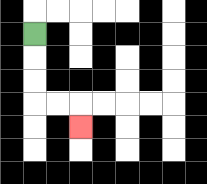{'start': '[1, 1]', 'end': '[3, 5]', 'path_directions': 'D,D,D,R,R,D', 'path_coordinates': '[[1, 1], [1, 2], [1, 3], [1, 4], [2, 4], [3, 4], [3, 5]]'}